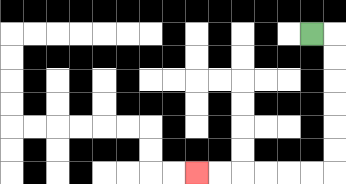{'start': '[13, 1]', 'end': '[8, 7]', 'path_directions': 'R,D,D,D,D,D,D,L,L,L,L,L,L', 'path_coordinates': '[[13, 1], [14, 1], [14, 2], [14, 3], [14, 4], [14, 5], [14, 6], [14, 7], [13, 7], [12, 7], [11, 7], [10, 7], [9, 7], [8, 7]]'}